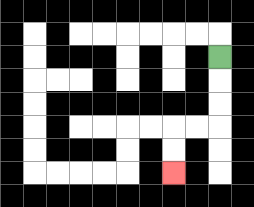{'start': '[9, 2]', 'end': '[7, 7]', 'path_directions': 'D,D,D,L,L,D,D', 'path_coordinates': '[[9, 2], [9, 3], [9, 4], [9, 5], [8, 5], [7, 5], [7, 6], [7, 7]]'}